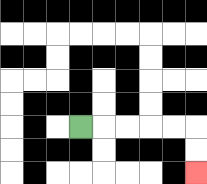{'start': '[3, 5]', 'end': '[8, 7]', 'path_directions': 'R,R,R,R,R,D,D', 'path_coordinates': '[[3, 5], [4, 5], [5, 5], [6, 5], [7, 5], [8, 5], [8, 6], [8, 7]]'}